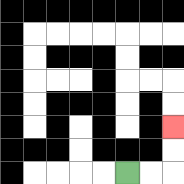{'start': '[5, 7]', 'end': '[7, 5]', 'path_directions': 'R,R,U,U', 'path_coordinates': '[[5, 7], [6, 7], [7, 7], [7, 6], [7, 5]]'}